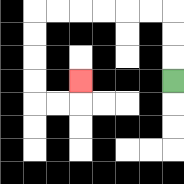{'start': '[7, 3]', 'end': '[3, 3]', 'path_directions': 'U,U,U,L,L,L,L,L,L,D,D,D,D,R,R,U', 'path_coordinates': '[[7, 3], [7, 2], [7, 1], [7, 0], [6, 0], [5, 0], [4, 0], [3, 0], [2, 0], [1, 0], [1, 1], [1, 2], [1, 3], [1, 4], [2, 4], [3, 4], [3, 3]]'}